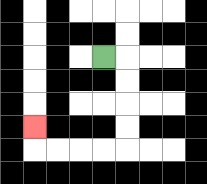{'start': '[4, 2]', 'end': '[1, 5]', 'path_directions': 'R,D,D,D,D,L,L,L,L,U', 'path_coordinates': '[[4, 2], [5, 2], [5, 3], [5, 4], [5, 5], [5, 6], [4, 6], [3, 6], [2, 6], [1, 6], [1, 5]]'}